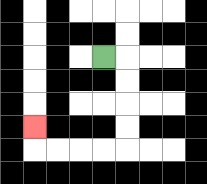{'start': '[4, 2]', 'end': '[1, 5]', 'path_directions': 'R,D,D,D,D,L,L,L,L,U', 'path_coordinates': '[[4, 2], [5, 2], [5, 3], [5, 4], [5, 5], [5, 6], [4, 6], [3, 6], [2, 6], [1, 6], [1, 5]]'}